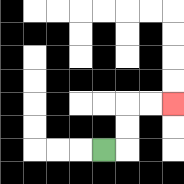{'start': '[4, 6]', 'end': '[7, 4]', 'path_directions': 'R,U,U,R,R', 'path_coordinates': '[[4, 6], [5, 6], [5, 5], [5, 4], [6, 4], [7, 4]]'}